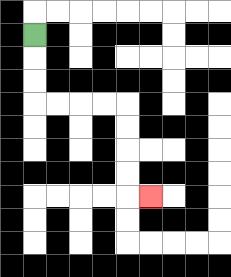{'start': '[1, 1]', 'end': '[6, 8]', 'path_directions': 'D,D,D,R,R,R,R,D,D,D,D,R', 'path_coordinates': '[[1, 1], [1, 2], [1, 3], [1, 4], [2, 4], [3, 4], [4, 4], [5, 4], [5, 5], [5, 6], [5, 7], [5, 8], [6, 8]]'}